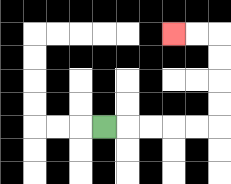{'start': '[4, 5]', 'end': '[7, 1]', 'path_directions': 'R,R,R,R,R,U,U,U,U,L,L', 'path_coordinates': '[[4, 5], [5, 5], [6, 5], [7, 5], [8, 5], [9, 5], [9, 4], [9, 3], [9, 2], [9, 1], [8, 1], [7, 1]]'}